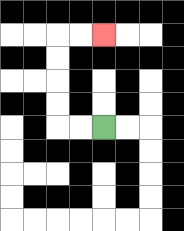{'start': '[4, 5]', 'end': '[4, 1]', 'path_directions': 'L,L,U,U,U,U,R,R', 'path_coordinates': '[[4, 5], [3, 5], [2, 5], [2, 4], [2, 3], [2, 2], [2, 1], [3, 1], [4, 1]]'}